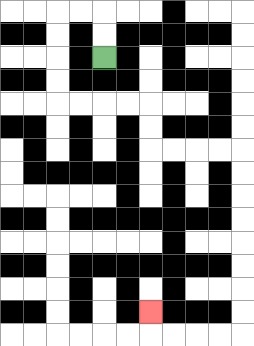{'start': '[4, 2]', 'end': '[6, 13]', 'path_directions': 'U,U,L,L,D,D,D,D,R,R,R,R,D,D,R,R,R,R,D,D,D,D,D,D,D,D,L,L,L,L,U', 'path_coordinates': '[[4, 2], [4, 1], [4, 0], [3, 0], [2, 0], [2, 1], [2, 2], [2, 3], [2, 4], [3, 4], [4, 4], [5, 4], [6, 4], [6, 5], [6, 6], [7, 6], [8, 6], [9, 6], [10, 6], [10, 7], [10, 8], [10, 9], [10, 10], [10, 11], [10, 12], [10, 13], [10, 14], [9, 14], [8, 14], [7, 14], [6, 14], [6, 13]]'}